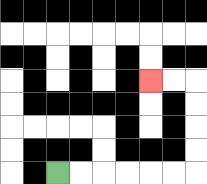{'start': '[2, 7]', 'end': '[6, 3]', 'path_directions': 'R,R,R,R,R,R,U,U,U,U,L,L', 'path_coordinates': '[[2, 7], [3, 7], [4, 7], [5, 7], [6, 7], [7, 7], [8, 7], [8, 6], [8, 5], [8, 4], [8, 3], [7, 3], [6, 3]]'}